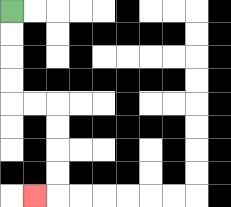{'start': '[0, 0]', 'end': '[1, 8]', 'path_directions': 'D,D,D,D,R,R,D,D,D,D,L', 'path_coordinates': '[[0, 0], [0, 1], [0, 2], [0, 3], [0, 4], [1, 4], [2, 4], [2, 5], [2, 6], [2, 7], [2, 8], [1, 8]]'}